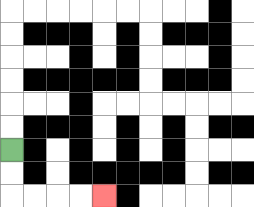{'start': '[0, 6]', 'end': '[4, 8]', 'path_directions': 'D,D,R,R,R,R', 'path_coordinates': '[[0, 6], [0, 7], [0, 8], [1, 8], [2, 8], [3, 8], [4, 8]]'}